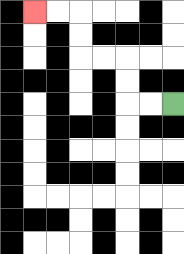{'start': '[7, 4]', 'end': '[1, 0]', 'path_directions': 'L,L,U,U,L,L,U,U,L,L', 'path_coordinates': '[[7, 4], [6, 4], [5, 4], [5, 3], [5, 2], [4, 2], [3, 2], [3, 1], [3, 0], [2, 0], [1, 0]]'}